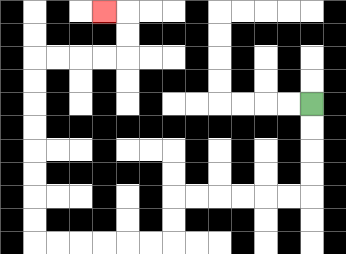{'start': '[13, 4]', 'end': '[4, 0]', 'path_directions': 'D,D,D,D,L,L,L,L,L,L,D,D,L,L,L,L,L,L,U,U,U,U,U,U,U,U,R,R,R,R,U,U,L', 'path_coordinates': '[[13, 4], [13, 5], [13, 6], [13, 7], [13, 8], [12, 8], [11, 8], [10, 8], [9, 8], [8, 8], [7, 8], [7, 9], [7, 10], [6, 10], [5, 10], [4, 10], [3, 10], [2, 10], [1, 10], [1, 9], [1, 8], [1, 7], [1, 6], [1, 5], [1, 4], [1, 3], [1, 2], [2, 2], [3, 2], [4, 2], [5, 2], [5, 1], [5, 0], [4, 0]]'}